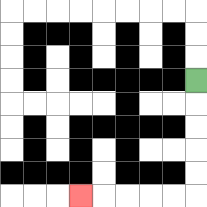{'start': '[8, 3]', 'end': '[3, 8]', 'path_directions': 'D,D,D,D,D,L,L,L,L,L', 'path_coordinates': '[[8, 3], [8, 4], [8, 5], [8, 6], [8, 7], [8, 8], [7, 8], [6, 8], [5, 8], [4, 8], [3, 8]]'}